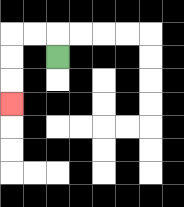{'start': '[2, 2]', 'end': '[0, 4]', 'path_directions': 'U,L,L,D,D,D', 'path_coordinates': '[[2, 2], [2, 1], [1, 1], [0, 1], [0, 2], [0, 3], [0, 4]]'}